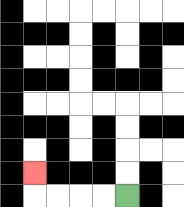{'start': '[5, 8]', 'end': '[1, 7]', 'path_directions': 'L,L,L,L,U', 'path_coordinates': '[[5, 8], [4, 8], [3, 8], [2, 8], [1, 8], [1, 7]]'}